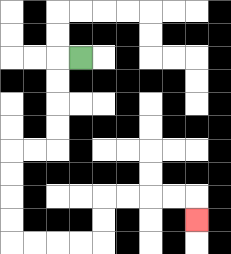{'start': '[3, 2]', 'end': '[8, 9]', 'path_directions': 'L,D,D,D,D,L,L,D,D,D,D,R,R,R,R,U,U,R,R,R,R,D', 'path_coordinates': '[[3, 2], [2, 2], [2, 3], [2, 4], [2, 5], [2, 6], [1, 6], [0, 6], [0, 7], [0, 8], [0, 9], [0, 10], [1, 10], [2, 10], [3, 10], [4, 10], [4, 9], [4, 8], [5, 8], [6, 8], [7, 8], [8, 8], [8, 9]]'}